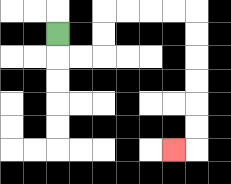{'start': '[2, 1]', 'end': '[7, 6]', 'path_directions': 'D,R,R,U,U,R,R,R,R,D,D,D,D,D,D,L', 'path_coordinates': '[[2, 1], [2, 2], [3, 2], [4, 2], [4, 1], [4, 0], [5, 0], [6, 0], [7, 0], [8, 0], [8, 1], [8, 2], [8, 3], [8, 4], [8, 5], [8, 6], [7, 6]]'}